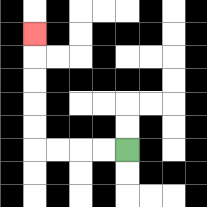{'start': '[5, 6]', 'end': '[1, 1]', 'path_directions': 'L,L,L,L,U,U,U,U,U', 'path_coordinates': '[[5, 6], [4, 6], [3, 6], [2, 6], [1, 6], [1, 5], [1, 4], [1, 3], [1, 2], [1, 1]]'}